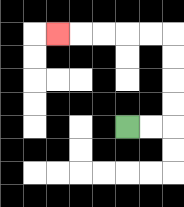{'start': '[5, 5]', 'end': '[2, 1]', 'path_directions': 'R,R,U,U,U,U,L,L,L,L,L', 'path_coordinates': '[[5, 5], [6, 5], [7, 5], [7, 4], [7, 3], [7, 2], [7, 1], [6, 1], [5, 1], [4, 1], [3, 1], [2, 1]]'}